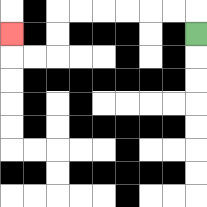{'start': '[8, 1]', 'end': '[0, 1]', 'path_directions': 'U,L,L,L,L,L,L,D,D,L,L,U', 'path_coordinates': '[[8, 1], [8, 0], [7, 0], [6, 0], [5, 0], [4, 0], [3, 0], [2, 0], [2, 1], [2, 2], [1, 2], [0, 2], [0, 1]]'}